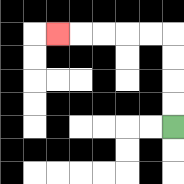{'start': '[7, 5]', 'end': '[2, 1]', 'path_directions': 'U,U,U,U,L,L,L,L,L', 'path_coordinates': '[[7, 5], [7, 4], [7, 3], [7, 2], [7, 1], [6, 1], [5, 1], [4, 1], [3, 1], [2, 1]]'}